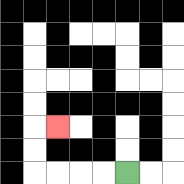{'start': '[5, 7]', 'end': '[2, 5]', 'path_directions': 'L,L,L,L,U,U,R', 'path_coordinates': '[[5, 7], [4, 7], [3, 7], [2, 7], [1, 7], [1, 6], [1, 5], [2, 5]]'}